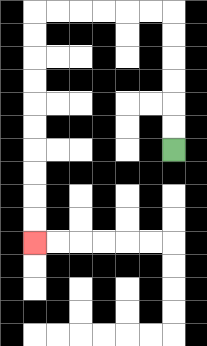{'start': '[7, 6]', 'end': '[1, 10]', 'path_directions': 'U,U,U,U,U,U,L,L,L,L,L,L,D,D,D,D,D,D,D,D,D,D', 'path_coordinates': '[[7, 6], [7, 5], [7, 4], [7, 3], [7, 2], [7, 1], [7, 0], [6, 0], [5, 0], [4, 0], [3, 0], [2, 0], [1, 0], [1, 1], [1, 2], [1, 3], [1, 4], [1, 5], [1, 6], [1, 7], [1, 8], [1, 9], [1, 10]]'}